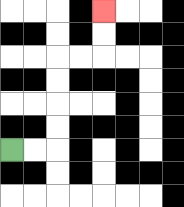{'start': '[0, 6]', 'end': '[4, 0]', 'path_directions': 'R,R,U,U,U,U,R,R,U,U', 'path_coordinates': '[[0, 6], [1, 6], [2, 6], [2, 5], [2, 4], [2, 3], [2, 2], [3, 2], [4, 2], [4, 1], [4, 0]]'}